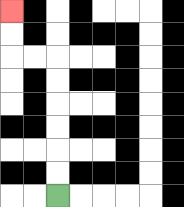{'start': '[2, 8]', 'end': '[0, 0]', 'path_directions': 'U,U,U,U,U,U,L,L,U,U', 'path_coordinates': '[[2, 8], [2, 7], [2, 6], [2, 5], [2, 4], [2, 3], [2, 2], [1, 2], [0, 2], [0, 1], [0, 0]]'}